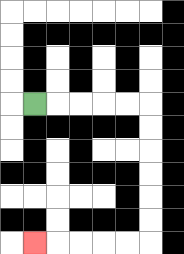{'start': '[1, 4]', 'end': '[1, 10]', 'path_directions': 'R,R,R,R,R,D,D,D,D,D,D,L,L,L,L,L', 'path_coordinates': '[[1, 4], [2, 4], [3, 4], [4, 4], [5, 4], [6, 4], [6, 5], [6, 6], [6, 7], [6, 8], [6, 9], [6, 10], [5, 10], [4, 10], [3, 10], [2, 10], [1, 10]]'}